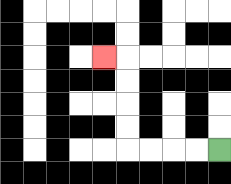{'start': '[9, 6]', 'end': '[4, 2]', 'path_directions': 'L,L,L,L,U,U,U,U,L', 'path_coordinates': '[[9, 6], [8, 6], [7, 6], [6, 6], [5, 6], [5, 5], [5, 4], [5, 3], [5, 2], [4, 2]]'}